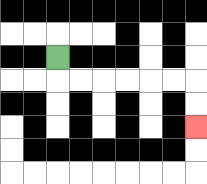{'start': '[2, 2]', 'end': '[8, 5]', 'path_directions': 'D,R,R,R,R,R,R,D,D', 'path_coordinates': '[[2, 2], [2, 3], [3, 3], [4, 3], [5, 3], [6, 3], [7, 3], [8, 3], [8, 4], [8, 5]]'}